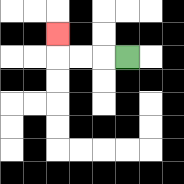{'start': '[5, 2]', 'end': '[2, 1]', 'path_directions': 'L,L,L,U', 'path_coordinates': '[[5, 2], [4, 2], [3, 2], [2, 2], [2, 1]]'}